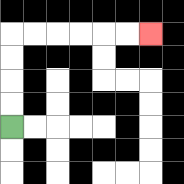{'start': '[0, 5]', 'end': '[6, 1]', 'path_directions': 'U,U,U,U,R,R,R,R,R,R', 'path_coordinates': '[[0, 5], [0, 4], [0, 3], [0, 2], [0, 1], [1, 1], [2, 1], [3, 1], [4, 1], [5, 1], [6, 1]]'}